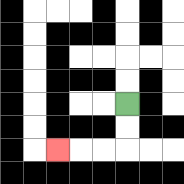{'start': '[5, 4]', 'end': '[2, 6]', 'path_directions': 'D,D,L,L,L', 'path_coordinates': '[[5, 4], [5, 5], [5, 6], [4, 6], [3, 6], [2, 6]]'}